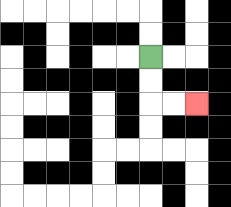{'start': '[6, 2]', 'end': '[8, 4]', 'path_directions': 'D,D,R,R', 'path_coordinates': '[[6, 2], [6, 3], [6, 4], [7, 4], [8, 4]]'}